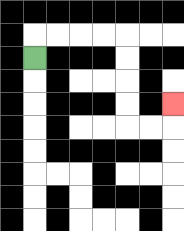{'start': '[1, 2]', 'end': '[7, 4]', 'path_directions': 'U,R,R,R,R,D,D,D,D,R,R,U', 'path_coordinates': '[[1, 2], [1, 1], [2, 1], [3, 1], [4, 1], [5, 1], [5, 2], [5, 3], [5, 4], [5, 5], [6, 5], [7, 5], [7, 4]]'}